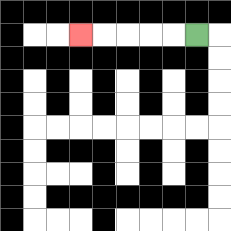{'start': '[8, 1]', 'end': '[3, 1]', 'path_directions': 'L,L,L,L,L', 'path_coordinates': '[[8, 1], [7, 1], [6, 1], [5, 1], [4, 1], [3, 1]]'}